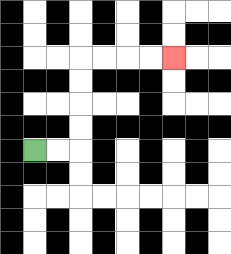{'start': '[1, 6]', 'end': '[7, 2]', 'path_directions': 'R,R,U,U,U,U,R,R,R,R', 'path_coordinates': '[[1, 6], [2, 6], [3, 6], [3, 5], [3, 4], [3, 3], [3, 2], [4, 2], [5, 2], [6, 2], [7, 2]]'}